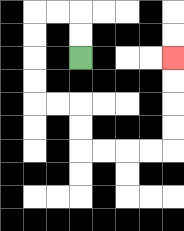{'start': '[3, 2]', 'end': '[7, 2]', 'path_directions': 'U,U,L,L,D,D,D,D,R,R,D,D,R,R,R,R,U,U,U,U', 'path_coordinates': '[[3, 2], [3, 1], [3, 0], [2, 0], [1, 0], [1, 1], [1, 2], [1, 3], [1, 4], [2, 4], [3, 4], [3, 5], [3, 6], [4, 6], [5, 6], [6, 6], [7, 6], [7, 5], [7, 4], [7, 3], [7, 2]]'}